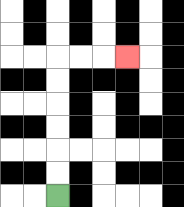{'start': '[2, 8]', 'end': '[5, 2]', 'path_directions': 'U,U,U,U,U,U,R,R,R', 'path_coordinates': '[[2, 8], [2, 7], [2, 6], [2, 5], [2, 4], [2, 3], [2, 2], [3, 2], [4, 2], [5, 2]]'}